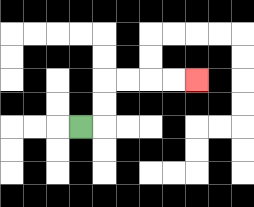{'start': '[3, 5]', 'end': '[8, 3]', 'path_directions': 'R,U,U,R,R,R,R', 'path_coordinates': '[[3, 5], [4, 5], [4, 4], [4, 3], [5, 3], [6, 3], [7, 3], [8, 3]]'}